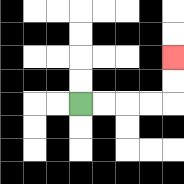{'start': '[3, 4]', 'end': '[7, 2]', 'path_directions': 'R,R,R,R,U,U', 'path_coordinates': '[[3, 4], [4, 4], [5, 4], [6, 4], [7, 4], [7, 3], [7, 2]]'}